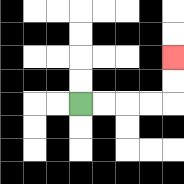{'start': '[3, 4]', 'end': '[7, 2]', 'path_directions': 'R,R,R,R,U,U', 'path_coordinates': '[[3, 4], [4, 4], [5, 4], [6, 4], [7, 4], [7, 3], [7, 2]]'}